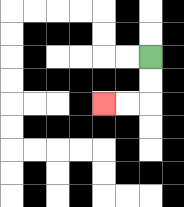{'start': '[6, 2]', 'end': '[4, 4]', 'path_directions': 'D,D,L,L', 'path_coordinates': '[[6, 2], [6, 3], [6, 4], [5, 4], [4, 4]]'}